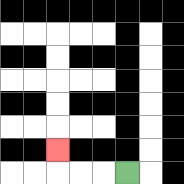{'start': '[5, 7]', 'end': '[2, 6]', 'path_directions': 'L,L,L,U', 'path_coordinates': '[[5, 7], [4, 7], [3, 7], [2, 7], [2, 6]]'}